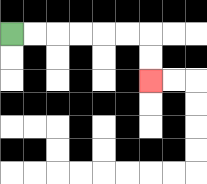{'start': '[0, 1]', 'end': '[6, 3]', 'path_directions': 'R,R,R,R,R,R,D,D', 'path_coordinates': '[[0, 1], [1, 1], [2, 1], [3, 1], [4, 1], [5, 1], [6, 1], [6, 2], [6, 3]]'}